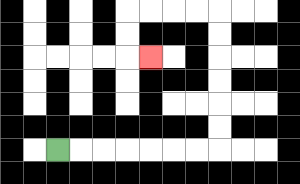{'start': '[2, 6]', 'end': '[6, 2]', 'path_directions': 'R,R,R,R,R,R,R,U,U,U,U,U,U,L,L,L,L,D,D,R', 'path_coordinates': '[[2, 6], [3, 6], [4, 6], [5, 6], [6, 6], [7, 6], [8, 6], [9, 6], [9, 5], [9, 4], [9, 3], [9, 2], [9, 1], [9, 0], [8, 0], [7, 0], [6, 0], [5, 0], [5, 1], [5, 2], [6, 2]]'}